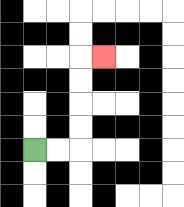{'start': '[1, 6]', 'end': '[4, 2]', 'path_directions': 'R,R,U,U,U,U,R', 'path_coordinates': '[[1, 6], [2, 6], [3, 6], [3, 5], [3, 4], [3, 3], [3, 2], [4, 2]]'}